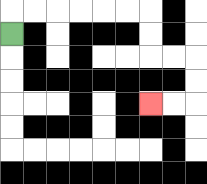{'start': '[0, 1]', 'end': '[6, 4]', 'path_directions': 'U,R,R,R,R,R,R,D,D,R,R,D,D,L,L', 'path_coordinates': '[[0, 1], [0, 0], [1, 0], [2, 0], [3, 0], [4, 0], [5, 0], [6, 0], [6, 1], [6, 2], [7, 2], [8, 2], [8, 3], [8, 4], [7, 4], [6, 4]]'}